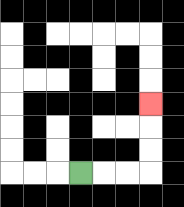{'start': '[3, 7]', 'end': '[6, 4]', 'path_directions': 'R,R,R,U,U,U', 'path_coordinates': '[[3, 7], [4, 7], [5, 7], [6, 7], [6, 6], [6, 5], [6, 4]]'}